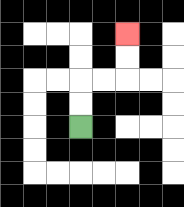{'start': '[3, 5]', 'end': '[5, 1]', 'path_directions': 'U,U,R,R,U,U', 'path_coordinates': '[[3, 5], [3, 4], [3, 3], [4, 3], [5, 3], [5, 2], [5, 1]]'}